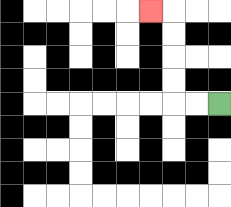{'start': '[9, 4]', 'end': '[6, 0]', 'path_directions': 'L,L,U,U,U,U,L', 'path_coordinates': '[[9, 4], [8, 4], [7, 4], [7, 3], [7, 2], [7, 1], [7, 0], [6, 0]]'}